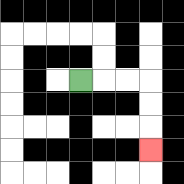{'start': '[3, 3]', 'end': '[6, 6]', 'path_directions': 'R,R,R,D,D,D', 'path_coordinates': '[[3, 3], [4, 3], [5, 3], [6, 3], [6, 4], [6, 5], [6, 6]]'}